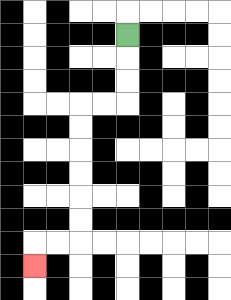{'start': '[5, 1]', 'end': '[1, 11]', 'path_directions': 'D,D,D,L,L,D,D,D,D,D,D,L,L,D', 'path_coordinates': '[[5, 1], [5, 2], [5, 3], [5, 4], [4, 4], [3, 4], [3, 5], [3, 6], [3, 7], [3, 8], [3, 9], [3, 10], [2, 10], [1, 10], [1, 11]]'}